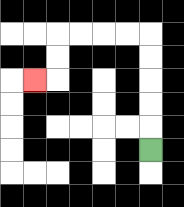{'start': '[6, 6]', 'end': '[1, 3]', 'path_directions': 'U,U,U,U,U,L,L,L,L,D,D,L', 'path_coordinates': '[[6, 6], [6, 5], [6, 4], [6, 3], [6, 2], [6, 1], [5, 1], [4, 1], [3, 1], [2, 1], [2, 2], [2, 3], [1, 3]]'}